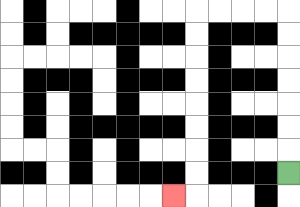{'start': '[12, 7]', 'end': '[7, 8]', 'path_directions': 'U,U,U,U,U,U,U,L,L,L,L,D,D,D,D,D,D,D,D,L', 'path_coordinates': '[[12, 7], [12, 6], [12, 5], [12, 4], [12, 3], [12, 2], [12, 1], [12, 0], [11, 0], [10, 0], [9, 0], [8, 0], [8, 1], [8, 2], [8, 3], [8, 4], [8, 5], [8, 6], [8, 7], [8, 8], [7, 8]]'}